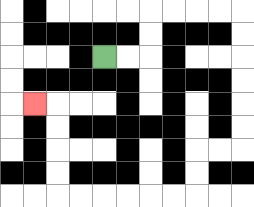{'start': '[4, 2]', 'end': '[1, 4]', 'path_directions': 'R,R,U,U,R,R,R,R,D,D,D,D,D,D,L,L,D,D,L,L,L,L,L,L,U,U,U,U,L', 'path_coordinates': '[[4, 2], [5, 2], [6, 2], [6, 1], [6, 0], [7, 0], [8, 0], [9, 0], [10, 0], [10, 1], [10, 2], [10, 3], [10, 4], [10, 5], [10, 6], [9, 6], [8, 6], [8, 7], [8, 8], [7, 8], [6, 8], [5, 8], [4, 8], [3, 8], [2, 8], [2, 7], [2, 6], [2, 5], [2, 4], [1, 4]]'}